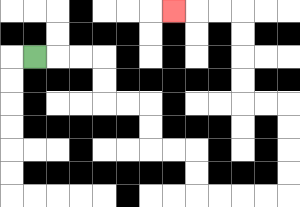{'start': '[1, 2]', 'end': '[7, 0]', 'path_directions': 'R,R,R,D,D,R,R,D,D,R,R,D,D,R,R,R,R,U,U,U,U,L,L,U,U,U,U,L,L,L', 'path_coordinates': '[[1, 2], [2, 2], [3, 2], [4, 2], [4, 3], [4, 4], [5, 4], [6, 4], [6, 5], [6, 6], [7, 6], [8, 6], [8, 7], [8, 8], [9, 8], [10, 8], [11, 8], [12, 8], [12, 7], [12, 6], [12, 5], [12, 4], [11, 4], [10, 4], [10, 3], [10, 2], [10, 1], [10, 0], [9, 0], [8, 0], [7, 0]]'}